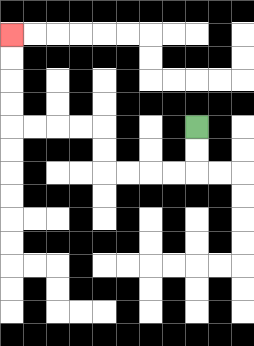{'start': '[8, 5]', 'end': '[0, 1]', 'path_directions': 'D,D,L,L,L,L,U,U,L,L,L,L,U,U,U,U', 'path_coordinates': '[[8, 5], [8, 6], [8, 7], [7, 7], [6, 7], [5, 7], [4, 7], [4, 6], [4, 5], [3, 5], [2, 5], [1, 5], [0, 5], [0, 4], [0, 3], [0, 2], [0, 1]]'}